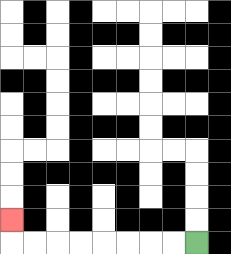{'start': '[8, 10]', 'end': '[0, 9]', 'path_directions': 'L,L,L,L,L,L,L,L,U', 'path_coordinates': '[[8, 10], [7, 10], [6, 10], [5, 10], [4, 10], [3, 10], [2, 10], [1, 10], [0, 10], [0, 9]]'}